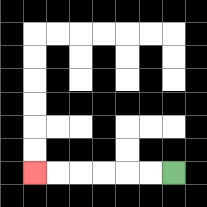{'start': '[7, 7]', 'end': '[1, 7]', 'path_directions': 'L,L,L,L,L,L', 'path_coordinates': '[[7, 7], [6, 7], [5, 7], [4, 7], [3, 7], [2, 7], [1, 7]]'}